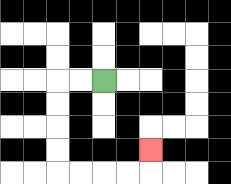{'start': '[4, 3]', 'end': '[6, 6]', 'path_directions': 'L,L,D,D,D,D,R,R,R,R,U', 'path_coordinates': '[[4, 3], [3, 3], [2, 3], [2, 4], [2, 5], [2, 6], [2, 7], [3, 7], [4, 7], [5, 7], [6, 7], [6, 6]]'}